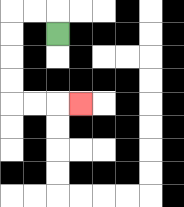{'start': '[2, 1]', 'end': '[3, 4]', 'path_directions': 'U,L,L,D,D,D,D,R,R,R', 'path_coordinates': '[[2, 1], [2, 0], [1, 0], [0, 0], [0, 1], [0, 2], [0, 3], [0, 4], [1, 4], [2, 4], [3, 4]]'}